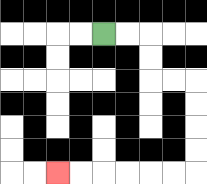{'start': '[4, 1]', 'end': '[2, 7]', 'path_directions': 'R,R,D,D,R,R,D,D,D,D,L,L,L,L,L,L', 'path_coordinates': '[[4, 1], [5, 1], [6, 1], [6, 2], [6, 3], [7, 3], [8, 3], [8, 4], [8, 5], [8, 6], [8, 7], [7, 7], [6, 7], [5, 7], [4, 7], [3, 7], [2, 7]]'}